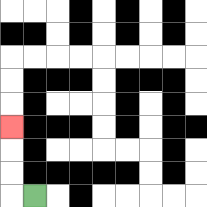{'start': '[1, 8]', 'end': '[0, 5]', 'path_directions': 'L,U,U,U', 'path_coordinates': '[[1, 8], [0, 8], [0, 7], [0, 6], [0, 5]]'}